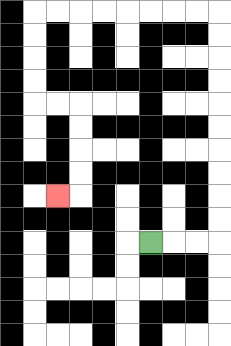{'start': '[6, 10]', 'end': '[2, 8]', 'path_directions': 'R,R,R,U,U,U,U,U,U,U,U,U,U,L,L,L,L,L,L,L,L,D,D,D,D,R,R,D,D,D,D,L', 'path_coordinates': '[[6, 10], [7, 10], [8, 10], [9, 10], [9, 9], [9, 8], [9, 7], [9, 6], [9, 5], [9, 4], [9, 3], [9, 2], [9, 1], [9, 0], [8, 0], [7, 0], [6, 0], [5, 0], [4, 0], [3, 0], [2, 0], [1, 0], [1, 1], [1, 2], [1, 3], [1, 4], [2, 4], [3, 4], [3, 5], [3, 6], [3, 7], [3, 8], [2, 8]]'}